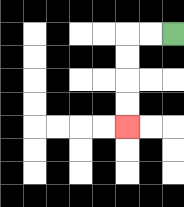{'start': '[7, 1]', 'end': '[5, 5]', 'path_directions': 'L,L,D,D,D,D', 'path_coordinates': '[[7, 1], [6, 1], [5, 1], [5, 2], [5, 3], [5, 4], [5, 5]]'}